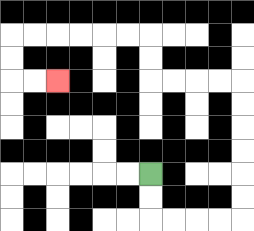{'start': '[6, 7]', 'end': '[2, 3]', 'path_directions': 'D,D,R,R,R,R,U,U,U,U,U,U,L,L,L,L,U,U,L,L,L,L,L,L,D,D,R,R', 'path_coordinates': '[[6, 7], [6, 8], [6, 9], [7, 9], [8, 9], [9, 9], [10, 9], [10, 8], [10, 7], [10, 6], [10, 5], [10, 4], [10, 3], [9, 3], [8, 3], [7, 3], [6, 3], [6, 2], [6, 1], [5, 1], [4, 1], [3, 1], [2, 1], [1, 1], [0, 1], [0, 2], [0, 3], [1, 3], [2, 3]]'}